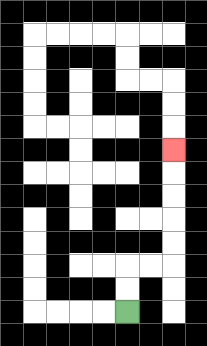{'start': '[5, 13]', 'end': '[7, 6]', 'path_directions': 'U,U,R,R,U,U,U,U,U', 'path_coordinates': '[[5, 13], [5, 12], [5, 11], [6, 11], [7, 11], [7, 10], [7, 9], [7, 8], [7, 7], [7, 6]]'}